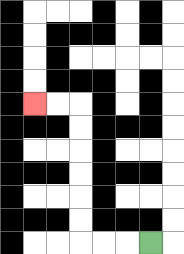{'start': '[6, 10]', 'end': '[1, 4]', 'path_directions': 'L,L,L,U,U,U,U,U,U,L,L', 'path_coordinates': '[[6, 10], [5, 10], [4, 10], [3, 10], [3, 9], [3, 8], [3, 7], [3, 6], [3, 5], [3, 4], [2, 4], [1, 4]]'}